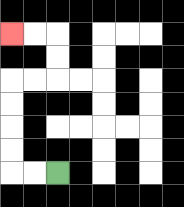{'start': '[2, 7]', 'end': '[0, 1]', 'path_directions': 'L,L,U,U,U,U,R,R,U,U,L,L', 'path_coordinates': '[[2, 7], [1, 7], [0, 7], [0, 6], [0, 5], [0, 4], [0, 3], [1, 3], [2, 3], [2, 2], [2, 1], [1, 1], [0, 1]]'}